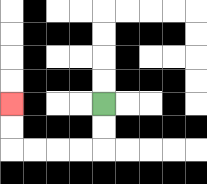{'start': '[4, 4]', 'end': '[0, 4]', 'path_directions': 'D,D,L,L,L,L,U,U', 'path_coordinates': '[[4, 4], [4, 5], [4, 6], [3, 6], [2, 6], [1, 6], [0, 6], [0, 5], [0, 4]]'}